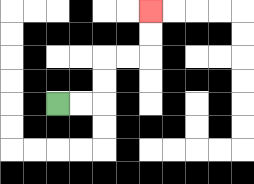{'start': '[2, 4]', 'end': '[6, 0]', 'path_directions': 'R,R,U,U,R,R,U,U', 'path_coordinates': '[[2, 4], [3, 4], [4, 4], [4, 3], [4, 2], [5, 2], [6, 2], [6, 1], [6, 0]]'}